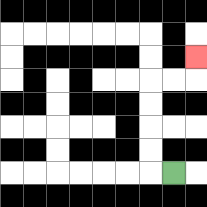{'start': '[7, 7]', 'end': '[8, 2]', 'path_directions': 'L,U,U,U,U,R,R,U', 'path_coordinates': '[[7, 7], [6, 7], [6, 6], [6, 5], [6, 4], [6, 3], [7, 3], [8, 3], [8, 2]]'}